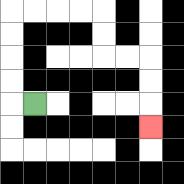{'start': '[1, 4]', 'end': '[6, 5]', 'path_directions': 'L,U,U,U,U,R,R,R,R,D,D,R,R,D,D,D', 'path_coordinates': '[[1, 4], [0, 4], [0, 3], [0, 2], [0, 1], [0, 0], [1, 0], [2, 0], [3, 0], [4, 0], [4, 1], [4, 2], [5, 2], [6, 2], [6, 3], [6, 4], [6, 5]]'}